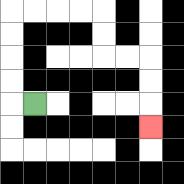{'start': '[1, 4]', 'end': '[6, 5]', 'path_directions': 'L,U,U,U,U,R,R,R,R,D,D,R,R,D,D,D', 'path_coordinates': '[[1, 4], [0, 4], [0, 3], [0, 2], [0, 1], [0, 0], [1, 0], [2, 0], [3, 0], [4, 0], [4, 1], [4, 2], [5, 2], [6, 2], [6, 3], [6, 4], [6, 5]]'}